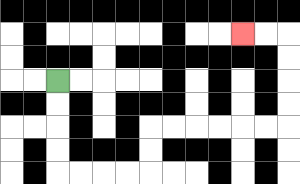{'start': '[2, 3]', 'end': '[10, 1]', 'path_directions': 'D,D,D,D,R,R,R,R,U,U,R,R,R,R,R,R,U,U,U,U,L,L', 'path_coordinates': '[[2, 3], [2, 4], [2, 5], [2, 6], [2, 7], [3, 7], [4, 7], [5, 7], [6, 7], [6, 6], [6, 5], [7, 5], [8, 5], [9, 5], [10, 5], [11, 5], [12, 5], [12, 4], [12, 3], [12, 2], [12, 1], [11, 1], [10, 1]]'}